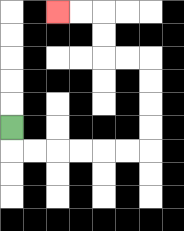{'start': '[0, 5]', 'end': '[2, 0]', 'path_directions': 'D,R,R,R,R,R,R,U,U,U,U,L,L,U,U,L,L', 'path_coordinates': '[[0, 5], [0, 6], [1, 6], [2, 6], [3, 6], [4, 6], [5, 6], [6, 6], [6, 5], [6, 4], [6, 3], [6, 2], [5, 2], [4, 2], [4, 1], [4, 0], [3, 0], [2, 0]]'}